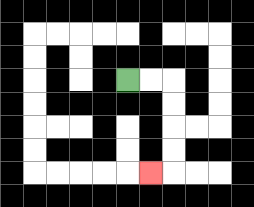{'start': '[5, 3]', 'end': '[6, 7]', 'path_directions': 'R,R,D,D,D,D,L', 'path_coordinates': '[[5, 3], [6, 3], [7, 3], [7, 4], [7, 5], [7, 6], [7, 7], [6, 7]]'}